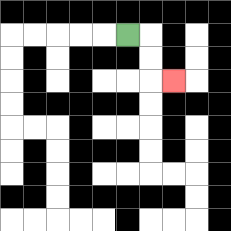{'start': '[5, 1]', 'end': '[7, 3]', 'path_directions': 'R,D,D,R', 'path_coordinates': '[[5, 1], [6, 1], [6, 2], [6, 3], [7, 3]]'}